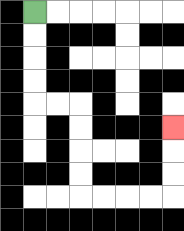{'start': '[1, 0]', 'end': '[7, 5]', 'path_directions': 'D,D,D,D,R,R,D,D,D,D,R,R,R,R,U,U,U', 'path_coordinates': '[[1, 0], [1, 1], [1, 2], [1, 3], [1, 4], [2, 4], [3, 4], [3, 5], [3, 6], [3, 7], [3, 8], [4, 8], [5, 8], [6, 8], [7, 8], [7, 7], [7, 6], [7, 5]]'}